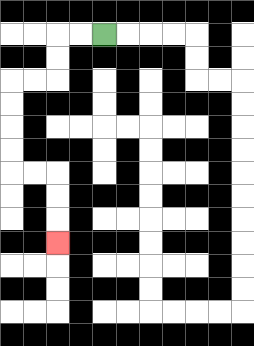{'start': '[4, 1]', 'end': '[2, 10]', 'path_directions': 'L,L,D,D,L,L,D,D,D,D,R,R,D,D,D', 'path_coordinates': '[[4, 1], [3, 1], [2, 1], [2, 2], [2, 3], [1, 3], [0, 3], [0, 4], [0, 5], [0, 6], [0, 7], [1, 7], [2, 7], [2, 8], [2, 9], [2, 10]]'}